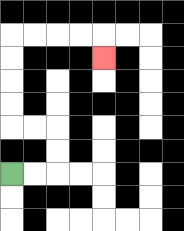{'start': '[0, 7]', 'end': '[4, 2]', 'path_directions': 'R,R,U,U,L,L,U,U,U,U,R,R,R,R,D', 'path_coordinates': '[[0, 7], [1, 7], [2, 7], [2, 6], [2, 5], [1, 5], [0, 5], [0, 4], [0, 3], [0, 2], [0, 1], [1, 1], [2, 1], [3, 1], [4, 1], [4, 2]]'}